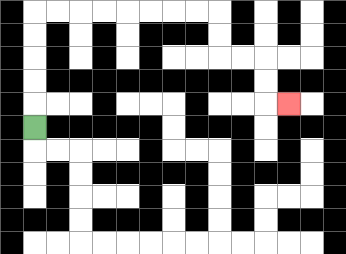{'start': '[1, 5]', 'end': '[12, 4]', 'path_directions': 'U,U,U,U,U,R,R,R,R,R,R,R,R,D,D,R,R,D,D,R', 'path_coordinates': '[[1, 5], [1, 4], [1, 3], [1, 2], [1, 1], [1, 0], [2, 0], [3, 0], [4, 0], [5, 0], [6, 0], [7, 0], [8, 0], [9, 0], [9, 1], [9, 2], [10, 2], [11, 2], [11, 3], [11, 4], [12, 4]]'}